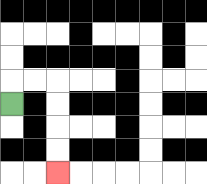{'start': '[0, 4]', 'end': '[2, 7]', 'path_directions': 'U,R,R,D,D,D,D', 'path_coordinates': '[[0, 4], [0, 3], [1, 3], [2, 3], [2, 4], [2, 5], [2, 6], [2, 7]]'}